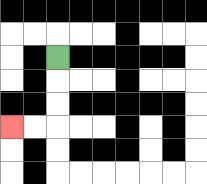{'start': '[2, 2]', 'end': '[0, 5]', 'path_directions': 'D,D,D,L,L', 'path_coordinates': '[[2, 2], [2, 3], [2, 4], [2, 5], [1, 5], [0, 5]]'}